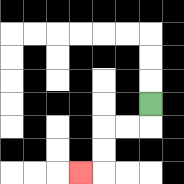{'start': '[6, 4]', 'end': '[3, 7]', 'path_directions': 'D,L,L,D,D,L', 'path_coordinates': '[[6, 4], [6, 5], [5, 5], [4, 5], [4, 6], [4, 7], [3, 7]]'}